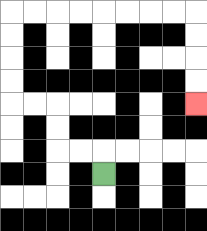{'start': '[4, 7]', 'end': '[8, 4]', 'path_directions': 'U,L,L,U,U,L,L,U,U,U,U,R,R,R,R,R,R,R,R,D,D,D,D', 'path_coordinates': '[[4, 7], [4, 6], [3, 6], [2, 6], [2, 5], [2, 4], [1, 4], [0, 4], [0, 3], [0, 2], [0, 1], [0, 0], [1, 0], [2, 0], [3, 0], [4, 0], [5, 0], [6, 0], [7, 0], [8, 0], [8, 1], [8, 2], [8, 3], [8, 4]]'}